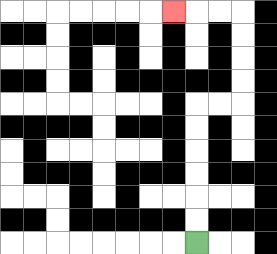{'start': '[8, 10]', 'end': '[7, 0]', 'path_directions': 'U,U,U,U,U,U,R,R,U,U,U,U,L,L,L', 'path_coordinates': '[[8, 10], [8, 9], [8, 8], [8, 7], [8, 6], [8, 5], [8, 4], [9, 4], [10, 4], [10, 3], [10, 2], [10, 1], [10, 0], [9, 0], [8, 0], [7, 0]]'}